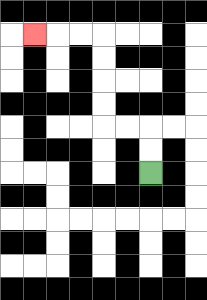{'start': '[6, 7]', 'end': '[1, 1]', 'path_directions': 'U,U,L,L,U,U,U,U,L,L,L', 'path_coordinates': '[[6, 7], [6, 6], [6, 5], [5, 5], [4, 5], [4, 4], [4, 3], [4, 2], [4, 1], [3, 1], [2, 1], [1, 1]]'}